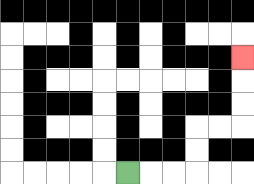{'start': '[5, 7]', 'end': '[10, 2]', 'path_directions': 'R,R,R,U,U,R,R,U,U,U', 'path_coordinates': '[[5, 7], [6, 7], [7, 7], [8, 7], [8, 6], [8, 5], [9, 5], [10, 5], [10, 4], [10, 3], [10, 2]]'}